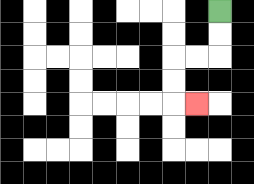{'start': '[9, 0]', 'end': '[8, 4]', 'path_directions': 'D,D,L,L,D,D,R', 'path_coordinates': '[[9, 0], [9, 1], [9, 2], [8, 2], [7, 2], [7, 3], [7, 4], [8, 4]]'}